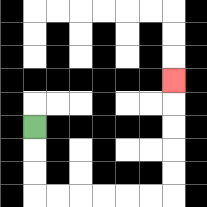{'start': '[1, 5]', 'end': '[7, 3]', 'path_directions': 'D,D,D,R,R,R,R,R,R,U,U,U,U,U', 'path_coordinates': '[[1, 5], [1, 6], [1, 7], [1, 8], [2, 8], [3, 8], [4, 8], [5, 8], [6, 8], [7, 8], [7, 7], [7, 6], [7, 5], [7, 4], [7, 3]]'}